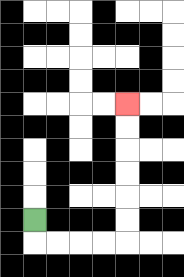{'start': '[1, 9]', 'end': '[5, 4]', 'path_directions': 'D,R,R,R,R,U,U,U,U,U,U', 'path_coordinates': '[[1, 9], [1, 10], [2, 10], [3, 10], [4, 10], [5, 10], [5, 9], [5, 8], [5, 7], [5, 6], [5, 5], [5, 4]]'}